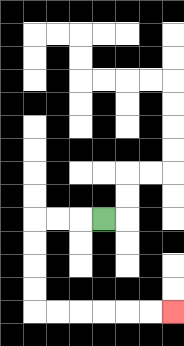{'start': '[4, 9]', 'end': '[7, 13]', 'path_directions': 'L,L,L,D,D,D,D,R,R,R,R,R,R', 'path_coordinates': '[[4, 9], [3, 9], [2, 9], [1, 9], [1, 10], [1, 11], [1, 12], [1, 13], [2, 13], [3, 13], [4, 13], [5, 13], [6, 13], [7, 13]]'}